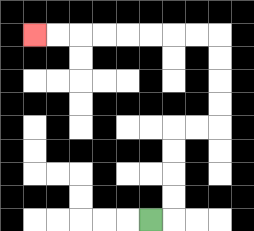{'start': '[6, 9]', 'end': '[1, 1]', 'path_directions': 'R,U,U,U,U,R,R,U,U,U,U,L,L,L,L,L,L,L,L', 'path_coordinates': '[[6, 9], [7, 9], [7, 8], [7, 7], [7, 6], [7, 5], [8, 5], [9, 5], [9, 4], [9, 3], [9, 2], [9, 1], [8, 1], [7, 1], [6, 1], [5, 1], [4, 1], [3, 1], [2, 1], [1, 1]]'}